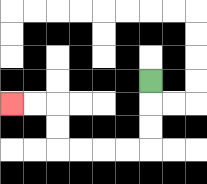{'start': '[6, 3]', 'end': '[0, 4]', 'path_directions': 'D,D,D,L,L,L,L,U,U,L,L', 'path_coordinates': '[[6, 3], [6, 4], [6, 5], [6, 6], [5, 6], [4, 6], [3, 6], [2, 6], [2, 5], [2, 4], [1, 4], [0, 4]]'}